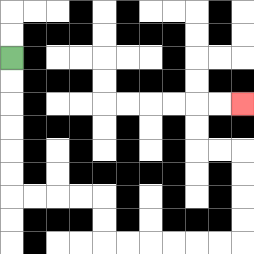{'start': '[0, 2]', 'end': '[10, 4]', 'path_directions': 'D,D,D,D,D,D,R,R,R,R,D,D,R,R,R,R,R,R,U,U,U,U,L,L,U,U,R,R', 'path_coordinates': '[[0, 2], [0, 3], [0, 4], [0, 5], [0, 6], [0, 7], [0, 8], [1, 8], [2, 8], [3, 8], [4, 8], [4, 9], [4, 10], [5, 10], [6, 10], [7, 10], [8, 10], [9, 10], [10, 10], [10, 9], [10, 8], [10, 7], [10, 6], [9, 6], [8, 6], [8, 5], [8, 4], [9, 4], [10, 4]]'}